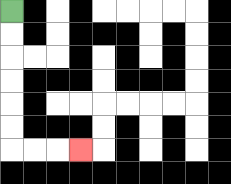{'start': '[0, 0]', 'end': '[3, 6]', 'path_directions': 'D,D,D,D,D,D,R,R,R', 'path_coordinates': '[[0, 0], [0, 1], [0, 2], [0, 3], [0, 4], [0, 5], [0, 6], [1, 6], [2, 6], [3, 6]]'}